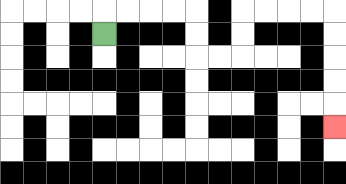{'start': '[4, 1]', 'end': '[14, 5]', 'path_directions': 'U,R,R,R,R,D,D,R,R,U,U,R,R,R,R,D,D,D,D,D', 'path_coordinates': '[[4, 1], [4, 0], [5, 0], [6, 0], [7, 0], [8, 0], [8, 1], [8, 2], [9, 2], [10, 2], [10, 1], [10, 0], [11, 0], [12, 0], [13, 0], [14, 0], [14, 1], [14, 2], [14, 3], [14, 4], [14, 5]]'}